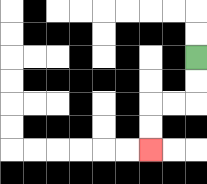{'start': '[8, 2]', 'end': '[6, 6]', 'path_directions': 'D,D,L,L,D,D', 'path_coordinates': '[[8, 2], [8, 3], [8, 4], [7, 4], [6, 4], [6, 5], [6, 6]]'}